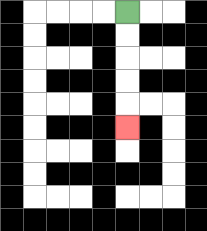{'start': '[5, 0]', 'end': '[5, 5]', 'path_directions': 'D,D,D,D,D', 'path_coordinates': '[[5, 0], [5, 1], [5, 2], [5, 3], [5, 4], [5, 5]]'}